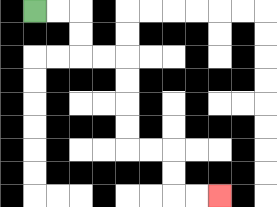{'start': '[1, 0]', 'end': '[9, 8]', 'path_directions': 'R,R,D,D,R,R,D,D,D,D,R,R,D,D,R,R', 'path_coordinates': '[[1, 0], [2, 0], [3, 0], [3, 1], [3, 2], [4, 2], [5, 2], [5, 3], [5, 4], [5, 5], [5, 6], [6, 6], [7, 6], [7, 7], [7, 8], [8, 8], [9, 8]]'}